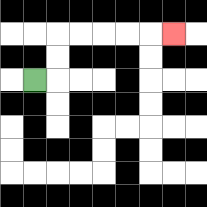{'start': '[1, 3]', 'end': '[7, 1]', 'path_directions': 'R,U,U,R,R,R,R,R', 'path_coordinates': '[[1, 3], [2, 3], [2, 2], [2, 1], [3, 1], [4, 1], [5, 1], [6, 1], [7, 1]]'}